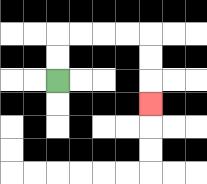{'start': '[2, 3]', 'end': '[6, 4]', 'path_directions': 'U,U,R,R,R,R,D,D,D', 'path_coordinates': '[[2, 3], [2, 2], [2, 1], [3, 1], [4, 1], [5, 1], [6, 1], [6, 2], [6, 3], [6, 4]]'}